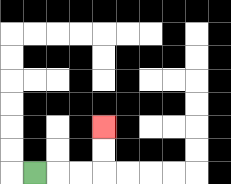{'start': '[1, 7]', 'end': '[4, 5]', 'path_directions': 'R,R,R,U,U', 'path_coordinates': '[[1, 7], [2, 7], [3, 7], [4, 7], [4, 6], [4, 5]]'}